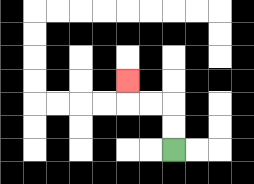{'start': '[7, 6]', 'end': '[5, 3]', 'path_directions': 'U,U,L,L,U', 'path_coordinates': '[[7, 6], [7, 5], [7, 4], [6, 4], [5, 4], [5, 3]]'}